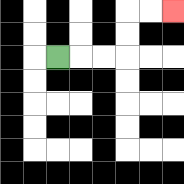{'start': '[2, 2]', 'end': '[7, 0]', 'path_directions': 'R,R,R,U,U,R,R', 'path_coordinates': '[[2, 2], [3, 2], [4, 2], [5, 2], [5, 1], [5, 0], [6, 0], [7, 0]]'}